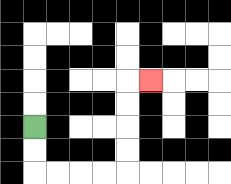{'start': '[1, 5]', 'end': '[6, 3]', 'path_directions': 'D,D,R,R,R,R,U,U,U,U,R', 'path_coordinates': '[[1, 5], [1, 6], [1, 7], [2, 7], [3, 7], [4, 7], [5, 7], [5, 6], [5, 5], [5, 4], [5, 3], [6, 3]]'}